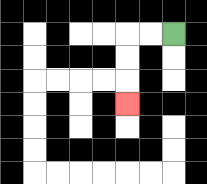{'start': '[7, 1]', 'end': '[5, 4]', 'path_directions': 'L,L,D,D,D', 'path_coordinates': '[[7, 1], [6, 1], [5, 1], [5, 2], [5, 3], [5, 4]]'}